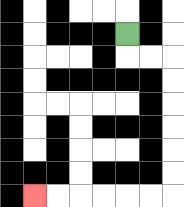{'start': '[5, 1]', 'end': '[1, 8]', 'path_directions': 'D,R,R,D,D,D,D,D,D,L,L,L,L,L,L', 'path_coordinates': '[[5, 1], [5, 2], [6, 2], [7, 2], [7, 3], [7, 4], [7, 5], [7, 6], [7, 7], [7, 8], [6, 8], [5, 8], [4, 8], [3, 8], [2, 8], [1, 8]]'}